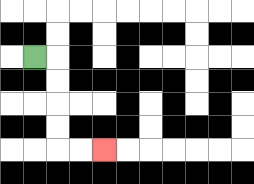{'start': '[1, 2]', 'end': '[4, 6]', 'path_directions': 'R,D,D,D,D,R,R', 'path_coordinates': '[[1, 2], [2, 2], [2, 3], [2, 4], [2, 5], [2, 6], [3, 6], [4, 6]]'}